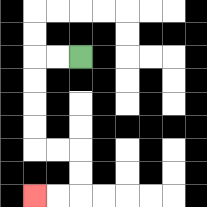{'start': '[3, 2]', 'end': '[1, 8]', 'path_directions': 'L,L,D,D,D,D,R,R,D,D,L,L', 'path_coordinates': '[[3, 2], [2, 2], [1, 2], [1, 3], [1, 4], [1, 5], [1, 6], [2, 6], [3, 6], [3, 7], [3, 8], [2, 8], [1, 8]]'}